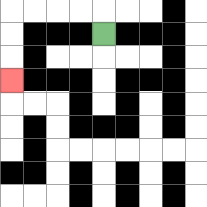{'start': '[4, 1]', 'end': '[0, 3]', 'path_directions': 'U,L,L,L,L,D,D,D', 'path_coordinates': '[[4, 1], [4, 0], [3, 0], [2, 0], [1, 0], [0, 0], [0, 1], [0, 2], [0, 3]]'}